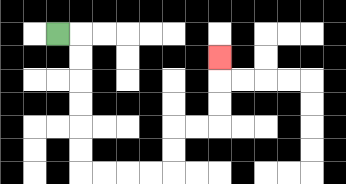{'start': '[2, 1]', 'end': '[9, 2]', 'path_directions': 'R,D,D,D,D,D,D,R,R,R,R,U,U,R,R,U,U,U', 'path_coordinates': '[[2, 1], [3, 1], [3, 2], [3, 3], [3, 4], [3, 5], [3, 6], [3, 7], [4, 7], [5, 7], [6, 7], [7, 7], [7, 6], [7, 5], [8, 5], [9, 5], [9, 4], [9, 3], [9, 2]]'}